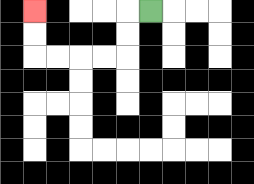{'start': '[6, 0]', 'end': '[1, 0]', 'path_directions': 'L,D,D,L,L,L,L,U,U', 'path_coordinates': '[[6, 0], [5, 0], [5, 1], [5, 2], [4, 2], [3, 2], [2, 2], [1, 2], [1, 1], [1, 0]]'}